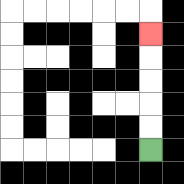{'start': '[6, 6]', 'end': '[6, 1]', 'path_directions': 'U,U,U,U,U', 'path_coordinates': '[[6, 6], [6, 5], [6, 4], [6, 3], [6, 2], [6, 1]]'}